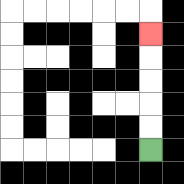{'start': '[6, 6]', 'end': '[6, 1]', 'path_directions': 'U,U,U,U,U', 'path_coordinates': '[[6, 6], [6, 5], [6, 4], [6, 3], [6, 2], [6, 1]]'}